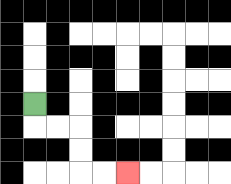{'start': '[1, 4]', 'end': '[5, 7]', 'path_directions': 'D,R,R,D,D,R,R', 'path_coordinates': '[[1, 4], [1, 5], [2, 5], [3, 5], [3, 6], [3, 7], [4, 7], [5, 7]]'}